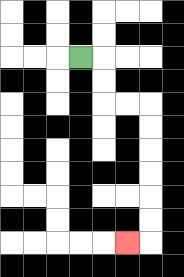{'start': '[3, 2]', 'end': '[5, 10]', 'path_directions': 'R,D,D,R,R,D,D,D,D,D,D,L', 'path_coordinates': '[[3, 2], [4, 2], [4, 3], [4, 4], [5, 4], [6, 4], [6, 5], [6, 6], [6, 7], [6, 8], [6, 9], [6, 10], [5, 10]]'}